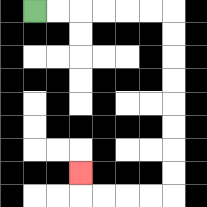{'start': '[1, 0]', 'end': '[3, 7]', 'path_directions': 'R,R,R,R,R,R,D,D,D,D,D,D,D,D,L,L,L,L,U', 'path_coordinates': '[[1, 0], [2, 0], [3, 0], [4, 0], [5, 0], [6, 0], [7, 0], [7, 1], [7, 2], [7, 3], [7, 4], [7, 5], [7, 6], [7, 7], [7, 8], [6, 8], [5, 8], [4, 8], [3, 8], [3, 7]]'}